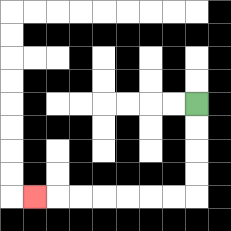{'start': '[8, 4]', 'end': '[1, 8]', 'path_directions': 'D,D,D,D,L,L,L,L,L,L,L', 'path_coordinates': '[[8, 4], [8, 5], [8, 6], [8, 7], [8, 8], [7, 8], [6, 8], [5, 8], [4, 8], [3, 8], [2, 8], [1, 8]]'}